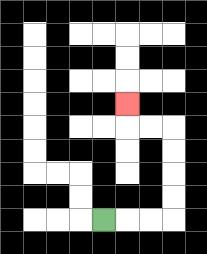{'start': '[4, 9]', 'end': '[5, 4]', 'path_directions': 'R,R,R,U,U,U,U,L,L,U', 'path_coordinates': '[[4, 9], [5, 9], [6, 9], [7, 9], [7, 8], [7, 7], [7, 6], [7, 5], [6, 5], [5, 5], [5, 4]]'}